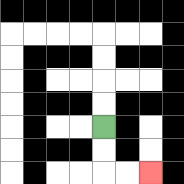{'start': '[4, 5]', 'end': '[6, 7]', 'path_directions': 'D,D,R,R', 'path_coordinates': '[[4, 5], [4, 6], [4, 7], [5, 7], [6, 7]]'}